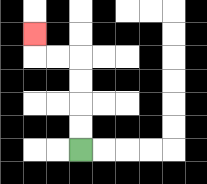{'start': '[3, 6]', 'end': '[1, 1]', 'path_directions': 'U,U,U,U,L,L,U', 'path_coordinates': '[[3, 6], [3, 5], [3, 4], [3, 3], [3, 2], [2, 2], [1, 2], [1, 1]]'}